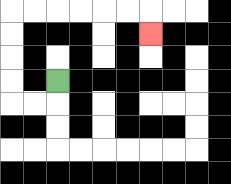{'start': '[2, 3]', 'end': '[6, 1]', 'path_directions': 'D,L,L,U,U,U,U,R,R,R,R,R,R,D', 'path_coordinates': '[[2, 3], [2, 4], [1, 4], [0, 4], [0, 3], [0, 2], [0, 1], [0, 0], [1, 0], [2, 0], [3, 0], [4, 0], [5, 0], [6, 0], [6, 1]]'}